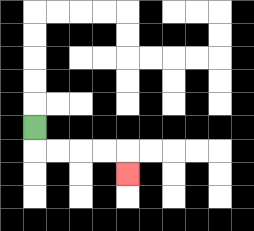{'start': '[1, 5]', 'end': '[5, 7]', 'path_directions': 'D,R,R,R,R,D', 'path_coordinates': '[[1, 5], [1, 6], [2, 6], [3, 6], [4, 6], [5, 6], [5, 7]]'}